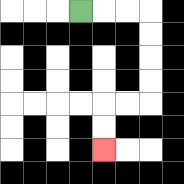{'start': '[3, 0]', 'end': '[4, 6]', 'path_directions': 'R,R,R,D,D,D,D,L,L,D,D', 'path_coordinates': '[[3, 0], [4, 0], [5, 0], [6, 0], [6, 1], [6, 2], [6, 3], [6, 4], [5, 4], [4, 4], [4, 5], [4, 6]]'}